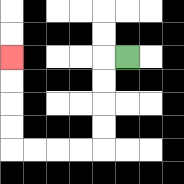{'start': '[5, 2]', 'end': '[0, 2]', 'path_directions': 'L,D,D,D,D,L,L,L,L,U,U,U,U', 'path_coordinates': '[[5, 2], [4, 2], [4, 3], [4, 4], [4, 5], [4, 6], [3, 6], [2, 6], [1, 6], [0, 6], [0, 5], [0, 4], [0, 3], [0, 2]]'}